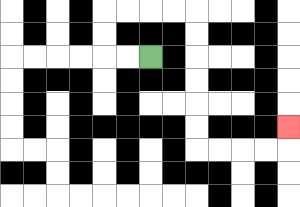{'start': '[6, 2]', 'end': '[12, 5]', 'path_directions': 'L,L,U,U,R,R,R,R,D,D,D,D,D,D,R,R,R,R,U', 'path_coordinates': '[[6, 2], [5, 2], [4, 2], [4, 1], [4, 0], [5, 0], [6, 0], [7, 0], [8, 0], [8, 1], [8, 2], [8, 3], [8, 4], [8, 5], [8, 6], [9, 6], [10, 6], [11, 6], [12, 6], [12, 5]]'}